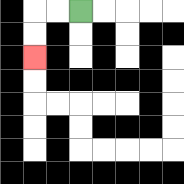{'start': '[3, 0]', 'end': '[1, 2]', 'path_directions': 'L,L,D,D', 'path_coordinates': '[[3, 0], [2, 0], [1, 0], [1, 1], [1, 2]]'}